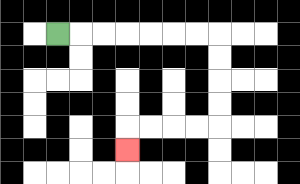{'start': '[2, 1]', 'end': '[5, 6]', 'path_directions': 'R,R,R,R,R,R,R,D,D,D,D,L,L,L,L,D', 'path_coordinates': '[[2, 1], [3, 1], [4, 1], [5, 1], [6, 1], [7, 1], [8, 1], [9, 1], [9, 2], [9, 3], [9, 4], [9, 5], [8, 5], [7, 5], [6, 5], [5, 5], [5, 6]]'}